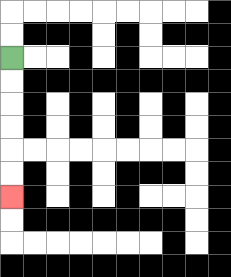{'start': '[0, 2]', 'end': '[0, 8]', 'path_directions': 'D,D,D,D,D,D', 'path_coordinates': '[[0, 2], [0, 3], [0, 4], [0, 5], [0, 6], [0, 7], [0, 8]]'}